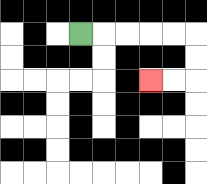{'start': '[3, 1]', 'end': '[6, 3]', 'path_directions': 'R,R,R,R,R,D,D,L,L', 'path_coordinates': '[[3, 1], [4, 1], [5, 1], [6, 1], [7, 1], [8, 1], [8, 2], [8, 3], [7, 3], [6, 3]]'}